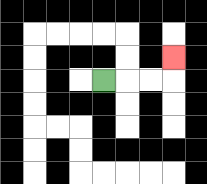{'start': '[4, 3]', 'end': '[7, 2]', 'path_directions': 'R,R,R,U', 'path_coordinates': '[[4, 3], [5, 3], [6, 3], [7, 3], [7, 2]]'}